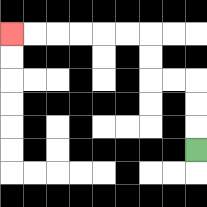{'start': '[8, 6]', 'end': '[0, 1]', 'path_directions': 'U,U,U,L,L,U,U,L,L,L,L,L,L', 'path_coordinates': '[[8, 6], [8, 5], [8, 4], [8, 3], [7, 3], [6, 3], [6, 2], [6, 1], [5, 1], [4, 1], [3, 1], [2, 1], [1, 1], [0, 1]]'}